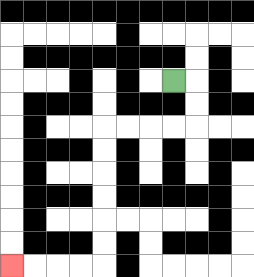{'start': '[7, 3]', 'end': '[0, 11]', 'path_directions': 'R,D,D,L,L,L,L,D,D,D,D,D,D,L,L,L,L', 'path_coordinates': '[[7, 3], [8, 3], [8, 4], [8, 5], [7, 5], [6, 5], [5, 5], [4, 5], [4, 6], [4, 7], [4, 8], [4, 9], [4, 10], [4, 11], [3, 11], [2, 11], [1, 11], [0, 11]]'}